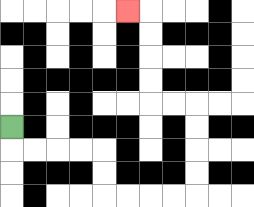{'start': '[0, 5]', 'end': '[5, 0]', 'path_directions': 'D,R,R,R,R,D,D,R,R,R,R,U,U,U,U,L,L,U,U,U,U,L', 'path_coordinates': '[[0, 5], [0, 6], [1, 6], [2, 6], [3, 6], [4, 6], [4, 7], [4, 8], [5, 8], [6, 8], [7, 8], [8, 8], [8, 7], [8, 6], [8, 5], [8, 4], [7, 4], [6, 4], [6, 3], [6, 2], [6, 1], [6, 0], [5, 0]]'}